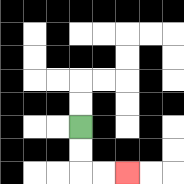{'start': '[3, 5]', 'end': '[5, 7]', 'path_directions': 'D,D,R,R', 'path_coordinates': '[[3, 5], [3, 6], [3, 7], [4, 7], [5, 7]]'}